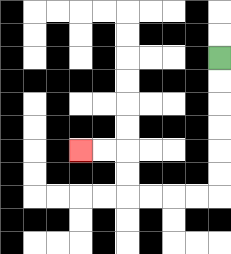{'start': '[9, 2]', 'end': '[3, 6]', 'path_directions': 'D,D,D,D,D,D,L,L,L,L,U,U,L,L', 'path_coordinates': '[[9, 2], [9, 3], [9, 4], [9, 5], [9, 6], [9, 7], [9, 8], [8, 8], [7, 8], [6, 8], [5, 8], [5, 7], [5, 6], [4, 6], [3, 6]]'}